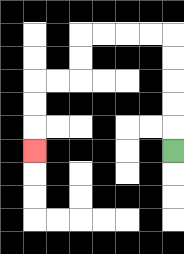{'start': '[7, 6]', 'end': '[1, 6]', 'path_directions': 'U,U,U,U,U,L,L,L,L,D,D,L,L,D,D,D', 'path_coordinates': '[[7, 6], [7, 5], [7, 4], [7, 3], [7, 2], [7, 1], [6, 1], [5, 1], [4, 1], [3, 1], [3, 2], [3, 3], [2, 3], [1, 3], [1, 4], [1, 5], [1, 6]]'}